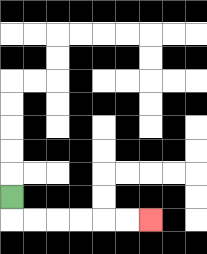{'start': '[0, 8]', 'end': '[6, 9]', 'path_directions': 'D,R,R,R,R,R,R', 'path_coordinates': '[[0, 8], [0, 9], [1, 9], [2, 9], [3, 9], [4, 9], [5, 9], [6, 9]]'}